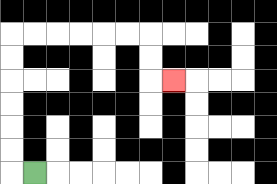{'start': '[1, 7]', 'end': '[7, 3]', 'path_directions': 'L,U,U,U,U,U,U,R,R,R,R,R,R,D,D,R', 'path_coordinates': '[[1, 7], [0, 7], [0, 6], [0, 5], [0, 4], [0, 3], [0, 2], [0, 1], [1, 1], [2, 1], [3, 1], [4, 1], [5, 1], [6, 1], [6, 2], [6, 3], [7, 3]]'}